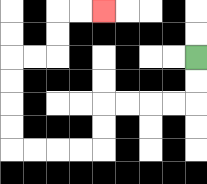{'start': '[8, 2]', 'end': '[4, 0]', 'path_directions': 'D,D,L,L,L,L,D,D,L,L,L,L,U,U,U,U,R,R,U,U,R,R', 'path_coordinates': '[[8, 2], [8, 3], [8, 4], [7, 4], [6, 4], [5, 4], [4, 4], [4, 5], [4, 6], [3, 6], [2, 6], [1, 6], [0, 6], [0, 5], [0, 4], [0, 3], [0, 2], [1, 2], [2, 2], [2, 1], [2, 0], [3, 0], [4, 0]]'}